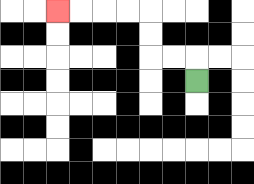{'start': '[8, 3]', 'end': '[2, 0]', 'path_directions': 'U,L,L,U,U,L,L,L,L', 'path_coordinates': '[[8, 3], [8, 2], [7, 2], [6, 2], [6, 1], [6, 0], [5, 0], [4, 0], [3, 0], [2, 0]]'}